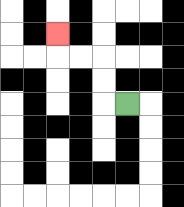{'start': '[5, 4]', 'end': '[2, 1]', 'path_directions': 'L,U,U,L,L,U', 'path_coordinates': '[[5, 4], [4, 4], [4, 3], [4, 2], [3, 2], [2, 2], [2, 1]]'}